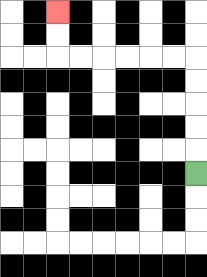{'start': '[8, 7]', 'end': '[2, 0]', 'path_directions': 'U,U,U,U,U,L,L,L,L,L,L,U,U', 'path_coordinates': '[[8, 7], [8, 6], [8, 5], [8, 4], [8, 3], [8, 2], [7, 2], [6, 2], [5, 2], [4, 2], [3, 2], [2, 2], [2, 1], [2, 0]]'}